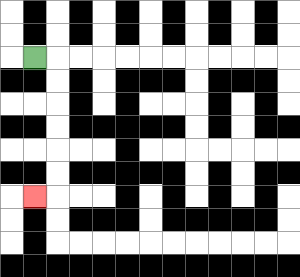{'start': '[1, 2]', 'end': '[1, 8]', 'path_directions': 'R,D,D,D,D,D,D,L', 'path_coordinates': '[[1, 2], [2, 2], [2, 3], [2, 4], [2, 5], [2, 6], [2, 7], [2, 8], [1, 8]]'}